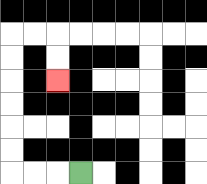{'start': '[3, 7]', 'end': '[2, 3]', 'path_directions': 'L,L,L,U,U,U,U,U,U,R,R,D,D', 'path_coordinates': '[[3, 7], [2, 7], [1, 7], [0, 7], [0, 6], [0, 5], [0, 4], [0, 3], [0, 2], [0, 1], [1, 1], [2, 1], [2, 2], [2, 3]]'}